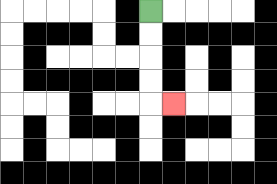{'start': '[6, 0]', 'end': '[7, 4]', 'path_directions': 'D,D,D,D,R', 'path_coordinates': '[[6, 0], [6, 1], [6, 2], [6, 3], [6, 4], [7, 4]]'}